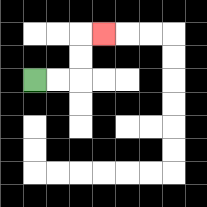{'start': '[1, 3]', 'end': '[4, 1]', 'path_directions': 'R,R,U,U,R', 'path_coordinates': '[[1, 3], [2, 3], [3, 3], [3, 2], [3, 1], [4, 1]]'}